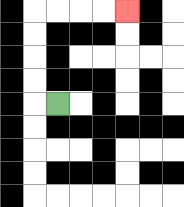{'start': '[2, 4]', 'end': '[5, 0]', 'path_directions': 'L,U,U,U,U,R,R,R,R', 'path_coordinates': '[[2, 4], [1, 4], [1, 3], [1, 2], [1, 1], [1, 0], [2, 0], [3, 0], [4, 0], [5, 0]]'}